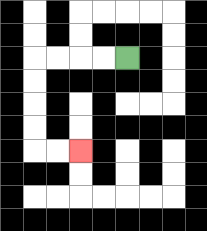{'start': '[5, 2]', 'end': '[3, 6]', 'path_directions': 'L,L,L,L,D,D,D,D,R,R', 'path_coordinates': '[[5, 2], [4, 2], [3, 2], [2, 2], [1, 2], [1, 3], [1, 4], [1, 5], [1, 6], [2, 6], [3, 6]]'}